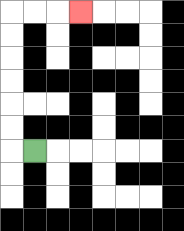{'start': '[1, 6]', 'end': '[3, 0]', 'path_directions': 'L,U,U,U,U,U,U,R,R,R', 'path_coordinates': '[[1, 6], [0, 6], [0, 5], [0, 4], [0, 3], [0, 2], [0, 1], [0, 0], [1, 0], [2, 0], [3, 0]]'}